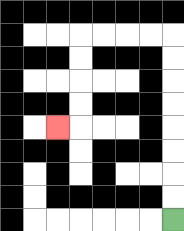{'start': '[7, 9]', 'end': '[2, 5]', 'path_directions': 'U,U,U,U,U,U,U,U,L,L,L,L,D,D,D,D,L', 'path_coordinates': '[[7, 9], [7, 8], [7, 7], [7, 6], [7, 5], [7, 4], [7, 3], [7, 2], [7, 1], [6, 1], [5, 1], [4, 1], [3, 1], [3, 2], [3, 3], [3, 4], [3, 5], [2, 5]]'}